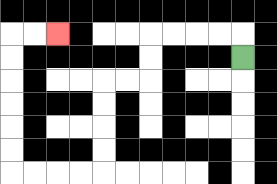{'start': '[10, 2]', 'end': '[2, 1]', 'path_directions': 'U,L,L,L,L,D,D,L,L,D,D,D,D,L,L,L,L,U,U,U,U,U,U,R,R', 'path_coordinates': '[[10, 2], [10, 1], [9, 1], [8, 1], [7, 1], [6, 1], [6, 2], [6, 3], [5, 3], [4, 3], [4, 4], [4, 5], [4, 6], [4, 7], [3, 7], [2, 7], [1, 7], [0, 7], [0, 6], [0, 5], [0, 4], [0, 3], [0, 2], [0, 1], [1, 1], [2, 1]]'}